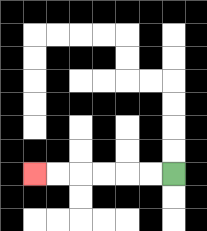{'start': '[7, 7]', 'end': '[1, 7]', 'path_directions': 'L,L,L,L,L,L', 'path_coordinates': '[[7, 7], [6, 7], [5, 7], [4, 7], [3, 7], [2, 7], [1, 7]]'}